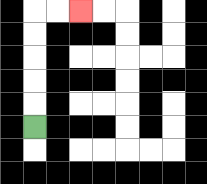{'start': '[1, 5]', 'end': '[3, 0]', 'path_directions': 'U,U,U,U,U,R,R', 'path_coordinates': '[[1, 5], [1, 4], [1, 3], [1, 2], [1, 1], [1, 0], [2, 0], [3, 0]]'}